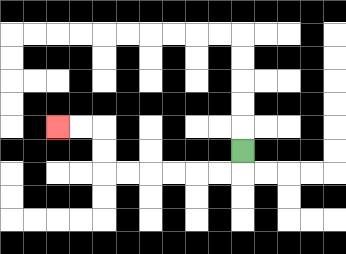{'start': '[10, 6]', 'end': '[2, 5]', 'path_directions': 'D,L,L,L,L,L,L,U,U,L,L', 'path_coordinates': '[[10, 6], [10, 7], [9, 7], [8, 7], [7, 7], [6, 7], [5, 7], [4, 7], [4, 6], [4, 5], [3, 5], [2, 5]]'}